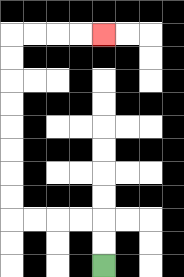{'start': '[4, 11]', 'end': '[4, 1]', 'path_directions': 'U,U,L,L,L,L,U,U,U,U,U,U,U,U,R,R,R,R', 'path_coordinates': '[[4, 11], [4, 10], [4, 9], [3, 9], [2, 9], [1, 9], [0, 9], [0, 8], [0, 7], [0, 6], [0, 5], [0, 4], [0, 3], [0, 2], [0, 1], [1, 1], [2, 1], [3, 1], [4, 1]]'}